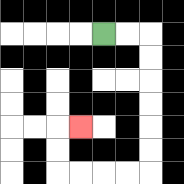{'start': '[4, 1]', 'end': '[3, 5]', 'path_directions': 'R,R,D,D,D,D,D,D,L,L,L,L,U,U,R', 'path_coordinates': '[[4, 1], [5, 1], [6, 1], [6, 2], [6, 3], [6, 4], [6, 5], [6, 6], [6, 7], [5, 7], [4, 7], [3, 7], [2, 7], [2, 6], [2, 5], [3, 5]]'}